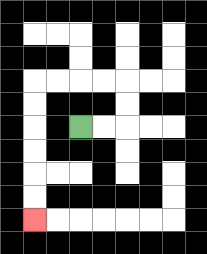{'start': '[3, 5]', 'end': '[1, 9]', 'path_directions': 'R,R,U,U,L,L,L,L,D,D,D,D,D,D', 'path_coordinates': '[[3, 5], [4, 5], [5, 5], [5, 4], [5, 3], [4, 3], [3, 3], [2, 3], [1, 3], [1, 4], [1, 5], [1, 6], [1, 7], [1, 8], [1, 9]]'}